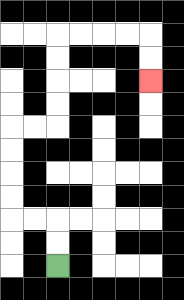{'start': '[2, 11]', 'end': '[6, 3]', 'path_directions': 'U,U,L,L,U,U,U,U,R,R,U,U,U,U,R,R,R,R,D,D', 'path_coordinates': '[[2, 11], [2, 10], [2, 9], [1, 9], [0, 9], [0, 8], [0, 7], [0, 6], [0, 5], [1, 5], [2, 5], [2, 4], [2, 3], [2, 2], [2, 1], [3, 1], [4, 1], [5, 1], [6, 1], [6, 2], [6, 3]]'}